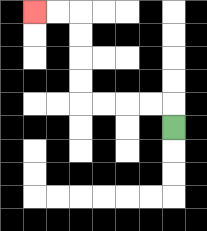{'start': '[7, 5]', 'end': '[1, 0]', 'path_directions': 'U,L,L,L,L,U,U,U,U,L,L', 'path_coordinates': '[[7, 5], [7, 4], [6, 4], [5, 4], [4, 4], [3, 4], [3, 3], [3, 2], [3, 1], [3, 0], [2, 0], [1, 0]]'}